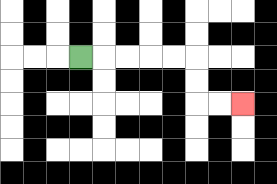{'start': '[3, 2]', 'end': '[10, 4]', 'path_directions': 'R,R,R,R,R,D,D,R,R', 'path_coordinates': '[[3, 2], [4, 2], [5, 2], [6, 2], [7, 2], [8, 2], [8, 3], [8, 4], [9, 4], [10, 4]]'}